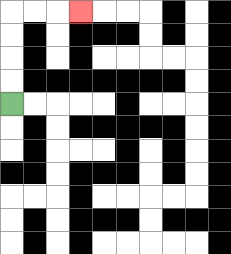{'start': '[0, 4]', 'end': '[3, 0]', 'path_directions': 'U,U,U,U,R,R,R', 'path_coordinates': '[[0, 4], [0, 3], [0, 2], [0, 1], [0, 0], [1, 0], [2, 0], [3, 0]]'}